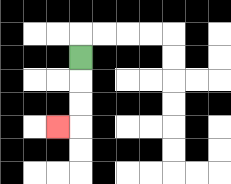{'start': '[3, 2]', 'end': '[2, 5]', 'path_directions': 'D,D,D,L', 'path_coordinates': '[[3, 2], [3, 3], [3, 4], [3, 5], [2, 5]]'}